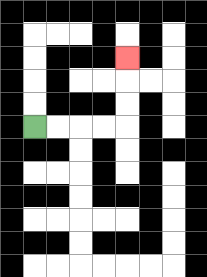{'start': '[1, 5]', 'end': '[5, 2]', 'path_directions': 'R,R,R,R,U,U,U', 'path_coordinates': '[[1, 5], [2, 5], [3, 5], [4, 5], [5, 5], [5, 4], [5, 3], [5, 2]]'}